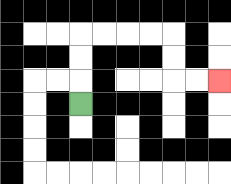{'start': '[3, 4]', 'end': '[9, 3]', 'path_directions': 'U,U,U,R,R,R,R,D,D,R,R', 'path_coordinates': '[[3, 4], [3, 3], [3, 2], [3, 1], [4, 1], [5, 1], [6, 1], [7, 1], [7, 2], [7, 3], [8, 3], [9, 3]]'}